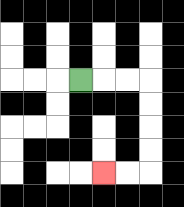{'start': '[3, 3]', 'end': '[4, 7]', 'path_directions': 'R,R,R,D,D,D,D,L,L', 'path_coordinates': '[[3, 3], [4, 3], [5, 3], [6, 3], [6, 4], [6, 5], [6, 6], [6, 7], [5, 7], [4, 7]]'}